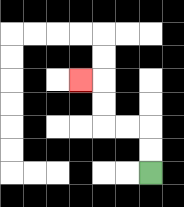{'start': '[6, 7]', 'end': '[3, 3]', 'path_directions': 'U,U,L,L,U,U,L', 'path_coordinates': '[[6, 7], [6, 6], [6, 5], [5, 5], [4, 5], [4, 4], [4, 3], [3, 3]]'}